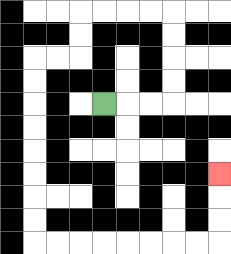{'start': '[4, 4]', 'end': '[9, 7]', 'path_directions': 'R,R,R,U,U,U,U,L,L,L,L,D,D,L,L,D,D,D,D,D,D,D,D,R,R,R,R,R,R,R,R,U,U,U', 'path_coordinates': '[[4, 4], [5, 4], [6, 4], [7, 4], [7, 3], [7, 2], [7, 1], [7, 0], [6, 0], [5, 0], [4, 0], [3, 0], [3, 1], [3, 2], [2, 2], [1, 2], [1, 3], [1, 4], [1, 5], [1, 6], [1, 7], [1, 8], [1, 9], [1, 10], [2, 10], [3, 10], [4, 10], [5, 10], [6, 10], [7, 10], [8, 10], [9, 10], [9, 9], [9, 8], [9, 7]]'}